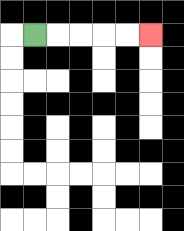{'start': '[1, 1]', 'end': '[6, 1]', 'path_directions': 'R,R,R,R,R', 'path_coordinates': '[[1, 1], [2, 1], [3, 1], [4, 1], [5, 1], [6, 1]]'}